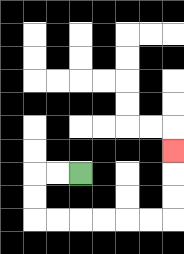{'start': '[3, 7]', 'end': '[7, 6]', 'path_directions': 'L,L,D,D,R,R,R,R,R,R,U,U,U', 'path_coordinates': '[[3, 7], [2, 7], [1, 7], [1, 8], [1, 9], [2, 9], [3, 9], [4, 9], [5, 9], [6, 9], [7, 9], [7, 8], [7, 7], [7, 6]]'}